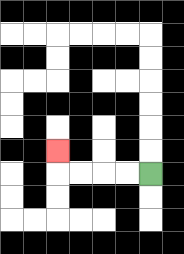{'start': '[6, 7]', 'end': '[2, 6]', 'path_directions': 'L,L,L,L,U', 'path_coordinates': '[[6, 7], [5, 7], [4, 7], [3, 7], [2, 7], [2, 6]]'}